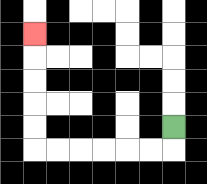{'start': '[7, 5]', 'end': '[1, 1]', 'path_directions': 'D,L,L,L,L,L,L,U,U,U,U,U', 'path_coordinates': '[[7, 5], [7, 6], [6, 6], [5, 6], [4, 6], [3, 6], [2, 6], [1, 6], [1, 5], [1, 4], [1, 3], [1, 2], [1, 1]]'}